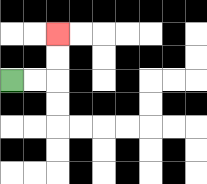{'start': '[0, 3]', 'end': '[2, 1]', 'path_directions': 'R,R,U,U', 'path_coordinates': '[[0, 3], [1, 3], [2, 3], [2, 2], [2, 1]]'}